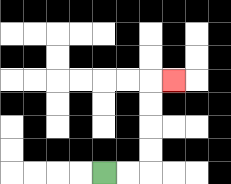{'start': '[4, 7]', 'end': '[7, 3]', 'path_directions': 'R,R,U,U,U,U,R', 'path_coordinates': '[[4, 7], [5, 7], [6, 7], [6, 6], [6, 5], [6, 4], [6, 3], [7, 3]]'}